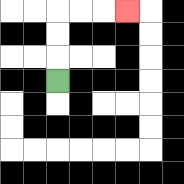{'start': '[2, 3]', 'end': '[5, 0]', 'path_directions': 'U,U,U,R,R,R', 'path_coordinates': '[[2, 3], [2, 2], [2, 1], [2, 0], [3, 0], [4, 0], [5, 0]]'}